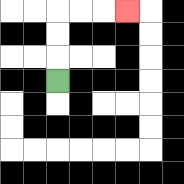{'start': '[2, 3]', 'end': '[5, 0]', 'path_directions': 'U,U,U,R,R,R', 'path_coordinates': '[[2, 3], [2, 2], [2, 1], [2, 0], [3, 0], [4, 0], [5, 0]]'}